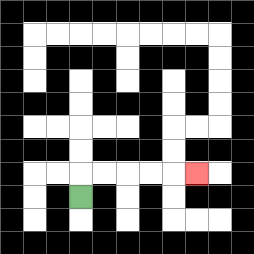{'start': '[3, 8]', 'end': '[8, 7]', 'path_directions': 'U,R,R,R,R,R', 'path_coordinates': '[[3, 8], [3, 7], [4, 7], [5, 7], [6, 7], [7, 7], [8, 7]]'}